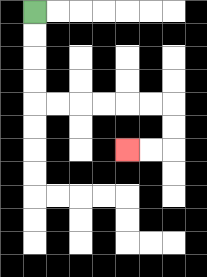{'start': '[1, 0]', 'end': '[5, 6]', 'path_directions': 'D,D,D,D,R,R,R,R,R,R,D,D,L,L', 'path_coordinates': '[[1, 0], [1, 1], [1, 2], [1, 3], [1, 4], [2, 4], [3, 4], [4, 4], [5, 4], [6, 4], [7, 4], [7, 5], [7, 6], [6, 6], [5, 6]]'}